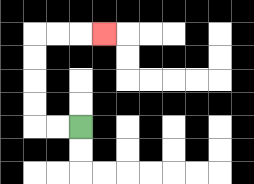{'start': '[3, 5]', 'end': '[4, 1]', 'path_directions': 'L,L,U,U,U,U,R,R,R', 'path_coordinates': '[[3, 5], [2, 5], [1, 5], [1, 4], [1, 3], [1, 2], [1, 1], [2, 1], [3, 1], [4, 1]]'}